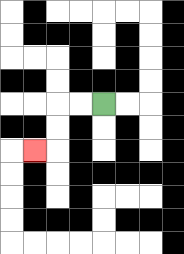{'start': '[4, 4]', 'end': '[1, 6]', 'path_directions': 'L,L,D,D,L', 'path_coordinates': '[[4, 4], [3, 4], [2, 4], [2, 5], [2, 6], [1, 6]]'}